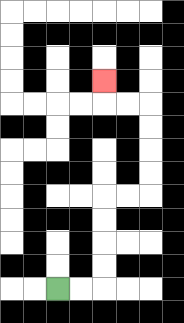{'start': '[2, 12]', 'end': '[4, 3]', 'path_directions': 'R,R,U,U,U,U,R,R,U,U,U,U,L,L,U', 'path_coordinates': '[[2, 12], [3, 12], [4, 12], [4, 11], [4, 10], [4, 9], [4, 8], [5, 8], [6, 8], [6, 7], [6, 6], [6, 5], [6, 4], [5, 4], [4, 4], [4, 3]]'}